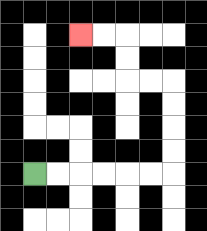{'start': '[1, 7]', 'end': '[3, 1]', 'path_directions': 'R,R,R,R,R,R,U,U,U,U,L,L,U,U,L,L', 'path_coordinates': '[[1, 7], [2, 7], [3, 7], [4, 7], [5, 7], [6, 7], [7, 7], [7, 6], [7, 5], [7, 4], [7, 3], [6, 3], [5, 3], [5, 2], [5, 1], [4, 1], [3, 1]]'}